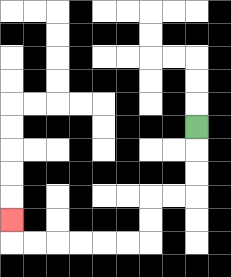{'start': '[8, 5]', 'end': '[0, 9]', 'path_directions': 'D,D,D,L,L,D,D,L,L,L,L,L,L,U', 'path_coordinates': '[[8, 5], [8, 6], [8, 7], [8, 8], [7, 8], [6, 8], [6, 9], [6, 10], [5, 10], [4, 10], [3, 10], [2, 10], [1, 10], [0, 10], [0, 9]]'}